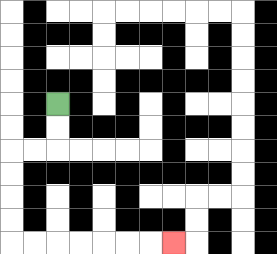{'start': '[2, 4]', 'end': '[7, 10]', 'path_directions': 'D,D,L,L,D,D,D,D,R,R,R,R,R,R,R', 'path_coordinates': '[[2, 4], [2, 5], [2, 6], [1, 6], [0, 6], [0, 7], [0, 8], [0, 9], [0, 10], [1, 10], [2, 10], [3, 10], [4, 10], [5, 10], [6, 10], [7, 10]]'}